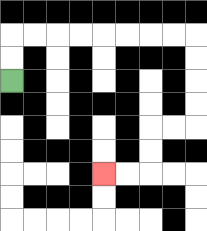{'start': '[0, 3]', 'end': '[4, 7]', 'path_directions': 'U,U,R,R,R,R,R,R,R,R,D,D,D,D,L,L,D,D,L,L', 'path_coordinates': '[[0, 3], [0, 2], [0, 1], [1, 1], [2, 1], [3, 1], [4, 1], [5, 1], [6, 1], [7, 1], [8, 1], [8, 2], [8, 3], [8, 4], [8, 5], [7, 5], [6, 5], [6, 6], [6, 7], [5, 7], [4, 7]]'}